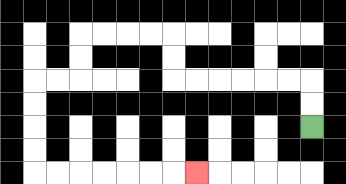{'start': '[13, 5]', 'end': '[8, 7]', 'path_directions': 'U,U,L,L,L,L,L,L,U,U,L,L,L,L,D,D,L,L,D,D,D,D,R,R,R,R,R,R,R', 'path_coordinates': '[[13, 5], [13, 4], [13, 3], [12, 3], [11, 3], [10, 3], [9, 3], [8, 3], [7, 3], [7, 2], [7, 1], [6, 1], [5, 1], [4, 1], [3, 1], [3, 2], [3, 3], [2, 3], [1, 3], [1, 4], [1, 5], [1, 6], [1, 7], [2, 7], [3, 7], [4, 7], [5, 7], [6, 7], [7, 7], [8, 7]]'}